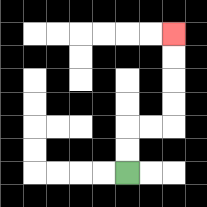{'start': '[5, 7]', 'end': '[7, 1]', 'path_directions': 'U,U,R,R,U,U,U,U', 'path_coordinates': '[[5, 7], [5, 6], [5, 5], [6, 5], [7, 5], [7, 4], [7, 3], [7, 2], [7, 1]]'}